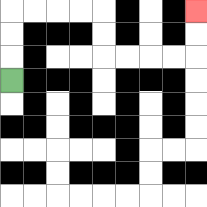{'start': '[0, 3]', 'end': '[8, 0]', 'path_directions': 'U,U,U,R,R,R,R,D,D,R,R,R,R,U,U', 'path_coordinates': '[[0, 3], [0, 2], [0, 1], [0, 0], [1, 0], [2, 0], [3, 0], [4, 0], [4, 1], [4, 2], [5, 2], [6, 2], [7, 2], [8, 2], [8, 1], [8, 0]]'}